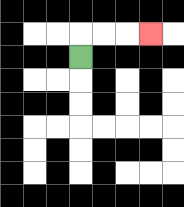{'start': '[3, 2]', 'end': '[6, 1]', 'path_directions': 'U,R,R,R', 'path_coordinates': '[[3, 2], [3, 1], [4, 1], [5, 1], [6, 1]]'}